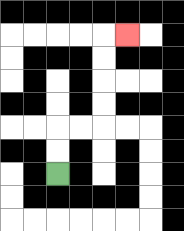{'start': '[2, 7]', 'end': '[5, 1]', 'path_directions': 'U,U,R,R,U,U,U,U,R', 'path_coordinates': '[[2, 7], [2, 6], [2, 5], [3, 5], [4, 5], [4, 4], [4, 3], [4, 2], [4, 1], [5, 1]]'}